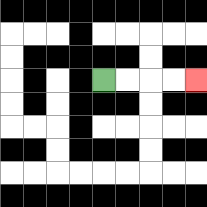{'start': '[4, 3]', 'end': '[8, 3]', 'path_directions': 'R,R,R,R', 'path_coordinates': '[[4, 3], [5, 3], [6, 3], [7, 3], [8, 3]]'}